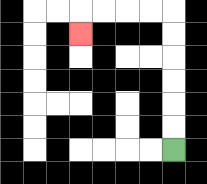{'start': '[7, 6]', 'end': '[3, 1]', 'path_directions': 'U,U,U,U,U,U,L,L,L,L,D', 'path_coordinates': '[[7, 6], [7, 5], [7, 4], [7, 3], [7, 2], [7, 1], [7, 0], [6, 0], [5, 0], [4, 0], [3, 0], [3, 1]]'}